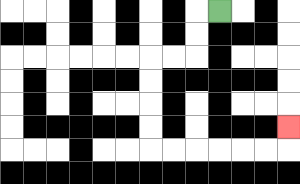{'start': '[9, 0]', 'end': '[12, 5]', 'path_directions': 'L,D,D,L,L,D,D,D,D,R,R,R,R,R,R,U', 'path_coordinates': '[[9, 0], [8, 0], [8, 1], [8, 2], [7, 2], [6, 2], [6, 3], [6, 4], [6, 5], [6, 6], [7, 6], [8, 6], [9, 6], [10, 6], [11, 6], [12, 6], [12, 5]]'}